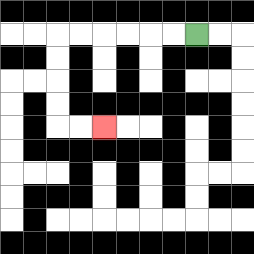{'start': '[8, 1]', 'end': '[4, 5]', 'path_directions': 'L,L,L,L,L,L,D,D,D,D,R,R', 'path_coordinates': '[[8, 1], [7, 1], [6, 1], [5, 1], [4, 1], [3, 1], [2, 1], [2, 2], [2, 3], [2, 4], [2, 5], [3, 5], [4, 5]]'}